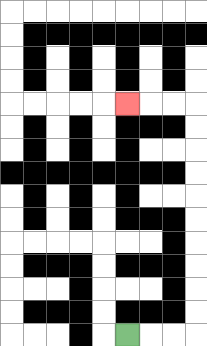{'start': '[5, 14]', 'end': '[5, 4]', 'path_directions': 'R,R,R,U,U,U,U,U,U,U,U,U,U,L,L,L', 'path_coordinates': '[[5, 14], [6, 14], [7, 14], [8, 14], [8, 13], [8, 12], [8, 11], [8, 10], [8, 9], [8, 8], [8, 7], [8, 6], [8, 5], [8, 4], [7, 4], [6, 4], [5, 4]]'}